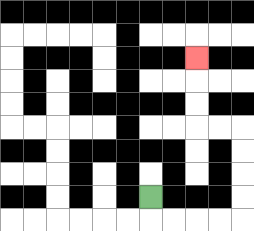{'start': '[6, 8]', 'end': '[8, 2]', 'path_directions': 'D,R,R,R,R,U,U,U,U,L,L,U,U,U', 'path_coordinates': '[[6, 8], [6, 9], [7, 9], [8, 9], [9, 9], [10, 9], [10, 8], [10, 7], [10, 6], [10, 5], [9, 5], [8, 5], [8, 4], [8, 3], [8, 2]]'}